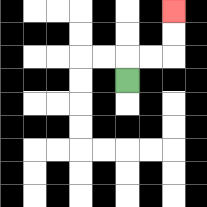{'start': '[5, 3]', 'end': '[7, 0]', 'path_directions': 'U,R,R,U,U', 'path_coordinates': '[[5, 3], [5, 2], [6, 2], [7, 2], [7, 1], [7, 0]]'}